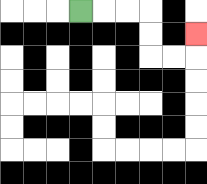{'start': '[3, 0]', 'end': '[8, 1]', 'path_directions': 'R,R,R,D,D,R,R,U', 'path_coordinates': '[[3, 0], [4, 0], [5, 0], [6, 0], [6, 1], [6, 2], [7, 2], [8, 2], [8, 1]]'}